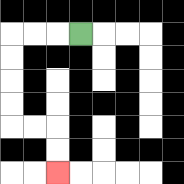{'start': '[3, 1]', 'end': '[2, 7]', 'path_directions': 'L,L,L,D,D,D,D,R,R,D,D', 'path_coordinates': '[[3, 1], [2, 1], [1, 1], [0, 1], [0, 2], [0, 3], [0, 4], [0, 5], [1, 5], [2, 5], [2, 6], [2, 7]]'}